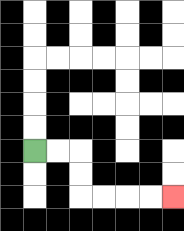{'start': '[1, 6]', 'end': '[7, 8]', 'path_directions': 'R,R,D,D,R,R,R,R', 'path_coordinates': '[[1, 6], [2, 6], [3, 6], [3, 7], [3, 8], [4, 8], [5, 8], [6, 8], [7, 8]]'}